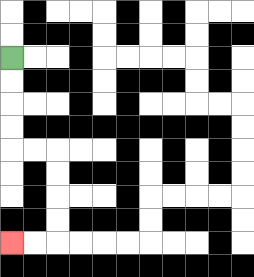{'start': '[0, 2]', 'end': '[0, 10]', 'path_directions': 'D,D,D,D,R,R,D,D,D,D,L,L', 'path_coordinates': '[[0, 2], [0, 3], [0, 4], [0, 5], [0, 6], [1, 6], [2, 6], [2, 7], [2, 8], [2, 9], [2, 10], [1, 10], [0, 10]]'}